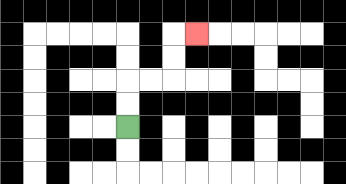{'start': '[5, 5]', 'end': '[8, 1]', 'path_directions': 'U,U,R,R,U,U,R', 'path_coordinates': '[[5, 5], [5, 4], [5, 3], [6, 3], [7, 3], [7, 2], [7, 1], [8, 1]]'}